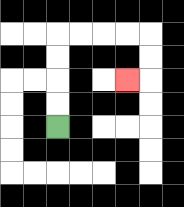{'start': '[2, 5]', 'end': '[5, 3]', 'path_directions': 'U,U,U,U,R,R,R,R,D,D,L', 'path_coordinates': '[[2, 5], [2, 4], [2, 3], [2, 2], [2, 1], [3, 1], [4, 1], [5, 1], [6, 1], [6, 2], [6, 3], [5, 3]]'}